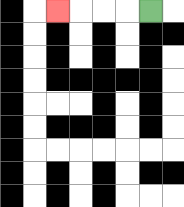{'start': '[6, 0]', 'end': '[2, 0]', 'path_directions': 'L,L,L,L', 'path_coordinates': '[[6, 0], [5, 0], [4, 0], [3, 0], [2, 0]]'}